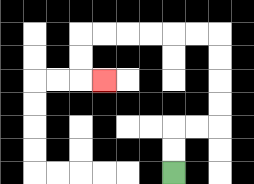{'start': '[7, 7]', 'end': '[4, 3]', 'path_directions': 'U,U,R,R,U,U,U,U,L,L,L,L,L,L,D,D,R', 'path_coordinates': '[[7, 7], [7, 6], [7, 5], [8, 5], [9, 5], [9, 4], [9, 3], [9, 2], [9, 1], [8, 1], [7, 1], [6, 1], [5, 1], [4, 1], [3, 1], [3, 2], [3, 3], [4, 3]]'}